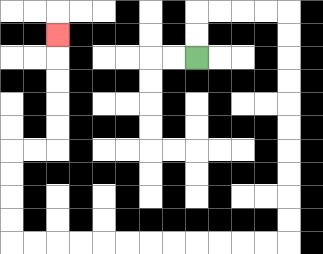{'start': '[8, 2]', 'end': '[2, 1]', 'path_directions': 'U,U,R,R,R,R,D,D,D,D,D,D,D,D,D,D,L,L,L,L,L,L,L,L,L,L,L,L,U,U,U,U,R,R,U,U,U,U,U', 'path_coordinates': '[[8, 2], [8, 1], [8, 0], [9, 0], [10, 0], [11, 0], [12, 0], [12, 1], [12, 2], [12, 3], [12, 4], [12, 5], [12, 6], [12, 7], [12, 8], [12, 9], [12, 10], [11, 10], [10, 10], [9, 10], [8, 10], [7, 10], [6, 10], [5, 10], [4, 10], [3, 10], [2, 10], [1, 10], [0, 10], [0, 9], [0, 8], [0, 7], [0, 6], [1, 6], [2, 6], [2, 5], [2, 4], [2, 3], [2, 2], [2, 1]]'}